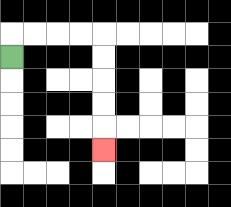{'start': '[0, 2]', 'end': '[4, 6]', 'path_directions': 'U,R,R,R,R,D,D,D,D,D', 'path_coordinates': '[[0, 2], [0, 1], [1, 1], [2, 1], [3, 1], [4, 1], [4, 2], [4, 3], [4, 4], [4, 5], [4, 6]]'}